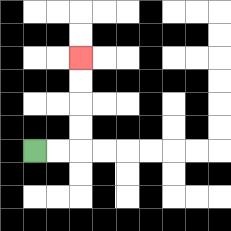{'start': '[1, 6]', 'end': '[3, 2]', 'path_directions': 'R,R,U,U,U,U', 'path_coordinates': '[[1, 6], [2, 6], [3, 6], [3, 5], [3, 4], [3, 3], [3, 2]]'}